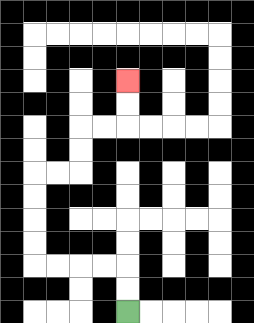{'start': '[5, 13]', 'end': '[5, 3]', 'path_directions': 'U,U,L,L,L,L,U,U,U,U,R,R,U,U,R,R,U,U', 'path_coordinates': '[[5, 13], [5, 12], [5, 11], [4, 11], [3, 11], [2, 11], [1, 11], [1, 10], [1, 9], [1, 8], [1, 7], [2, 7], [3, 7], [3, 6], [3, 5], [4, 5], [5, 5], [5, 4], [5, 3]]'}